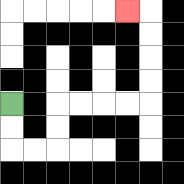{'start': '[0, 4]', 'end': '[5, 0]', 'path_directions': 'D,D,R,R,U,U,R,R,R,R,U,U,U,U,L', 'path_coordinates': '[[0, 4], [0, 5], [0, 6], [1, 6], [2, 6], [2, 5], [2, 4], [3, 4], [4, 4], [5, 4], [6, 4], [6, 3], [6, 2], [6, 1], [6, 0], [5, 0]]'}